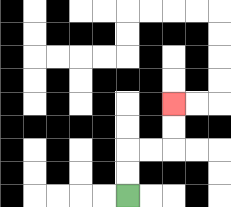{'start': '[5, 8]', 'end': '[7, 4]', 'path_directions': 'U,U,R,R,U,U', 'path_coordinates': '[[5, 8], [5, 7], [5, 6], [6, 6], [7, 6], [7, 5], [7, 4]]'}